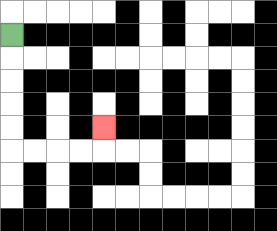{'start': '[0, 1]', 'end': '[4, 5]', 'path_directions': 'D,D,D,D,D,R,R,R,R,U', 'path_coordinates': '[[0, 1], [0, 2], [0, 3], [0, 4], [0, 5], [0, 6], [1, 6], [2, 6], [3, 6], [4, 6], [4, 5]]'}